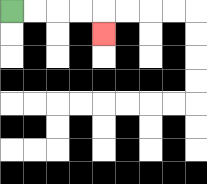{'start': '[0, 0]', 'end': '[4, 1]', 'path_directions': 'R,R,R,R,D', 'path_coordinates': '[[0, 0], [1, 0], [2, 0], [3, 0], [4, 0], [4, 1]]'}